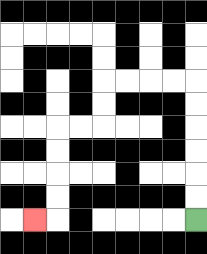{'start': '[8, 9]', 'end': '[1, 9]', 'path_directions': 'U,U,U,U,U,U,L,L,L,L,D,D,L,L,D,D,D,D,L', 'path_coordinates': '[[8, 9], [8, 8], [8, 7], [8, 6], [8, 5], [8, 4], [8, 3], [7, 3], [6, 3], [5, 3], [4, 3], [4, 4], [4, 5], [3, 5], [2, 5], [2, 6], [2, 7], [2, 8], [2, 9], [1, 9]]'}